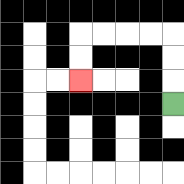{'start': '[7, 4]', 'end': '[3, 3]', 'path_directions': 'U,U,U,L,L,L,L,D,D', 'path_coordinates': '[[7, 4], [7, 3], [7, 2], [7, 1], [6, 1], [5, 1], [4, 1], [3, 1], [3, 2], [3, 3]]'}